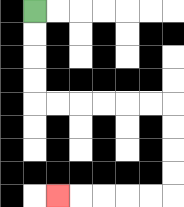{'start': '[1, 0]', 'end': '[2, 8]', 'path_directions': 'D,D,D,D,R,R,R,R,R,R,D,D,D,D,L,L,L,L,L', 'path_coordinates': '[[1, 0], [1, 1], [1, 2], [1, 3], [1, 4], [2, 4], [3, 4], [4, 4], [5, 4], [6, 4], [7, 4], [7, 5], [7, 6], [7, 7], [7, 8], [6, 8], [5, 8], [4, 8], [3, 8], [2, 8]]'}